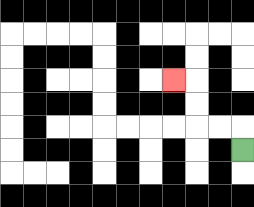{'start': '[10, 6]', 'end': '[7, 3]', 'path_directions': 'U,L,L,U,U,L', 'path_coordinates': '[[10, 6], [10, 5], [9, 5], [8, 5], [8, 4], [8, 3], [7, 3]]'}